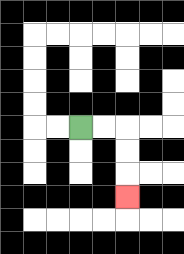{'start': '[3, 5]', 'end': '[5, 8]', 'path_directions': 'R,R,D,D,D', 'path_coordinates': '[[3, 5], [4, 5], [5, 5], [5, 6], [5, 7], [5, 8]]'}